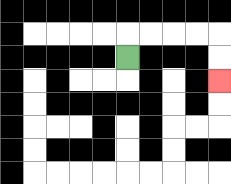{'start': '[5, 2]', 'end': '[9, 3]', 'path_directions': 'U,R,R,R,R,D,D', 'path_coordinates': '[[5, 2], [5, 1], [6, 1], [7, 1], [8, 1], [9, 1], [9, 2], [9, 3]]'}